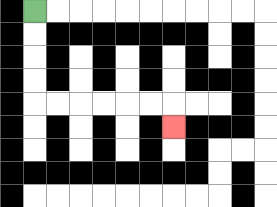{'start': '[1, 0]', 'end': '[7, 5]', 'path_directions': 'D,D,D,D,R,R,R,R,R,R,D', 'path_coordinates': '[[1, 0], [1, 1], [1, 2], [1, 3], [1, 4], [2, 4], [3, 4], [4, 4], [5, 4], [6, 4], [7, 4], [7, 5]]'}